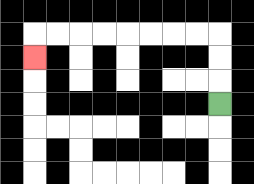{'start': '[9, 4]', 'end': '[1, 2]', 'path_directions': 'U,U,U,L,L,L,L,L,L,L,L,D', 'path_coordinates': '[[9, 4], [9, 3], [9, 2], [9, 1], [8, 1], [7, 1], [6, 1], [5, 1], [4, 1], [3, 1], [2, 1], [1, 1], [1, 2]]'}